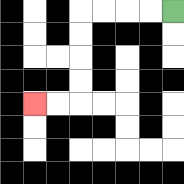{'start': '[7, 0]', 'end': '[1, 4]', 'path_directions': 'L,L,L,L,D,D,D,D,L,L', 'path_coordinates': '[[7, 0], [6, 0], [5, 0], [4, 0], [3, 0], [3, 1], [3, 2], [3, 3], [3, 4], [2, 4], [1, 4]]'}